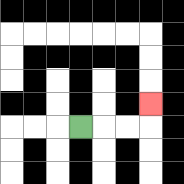{'start': '[3, 5]', 'end': '[6, 4]', 'path_directions': 'R,R,R,U', 'path_coordinates': '[[3, 5], [4, 5], [5, 5], [6, 5], [6, 4]]'}